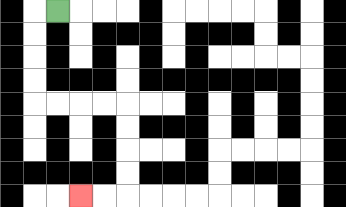{'start': '[2, 0]', 'end': '[3, 8]', 'path_directions': 'L,D,D,D,D,R,R,R,R,D,D,D,D,L,L', 'path_coordinates': '[[2, 0], [1, 0], [1, 1], [1, 2], [1, 3], [1, 4], [2, 4], [3, 4], [4, 4], [5, 4], [5, 5], [5, 6], [5, 7], [5, 8], [4, 8], [3, 8]]'}